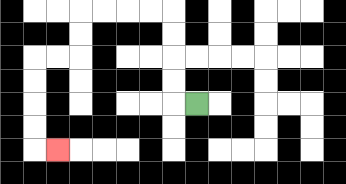{'start': '[8, 4]', 'end': '[2, 6]', 'path_directions': 'L,U,U,U,U,L,L,L,L,D,D,L,L,D,D,D,D,R', 'path_coordinates': '[[8, 4], [7, 4], [7, 3], [7, 2], [7, 1], [7, 0], [6, 0], [5, 0], [4, 0], [3, 0], [3, 1], [3, 2], [2, 2], [1, 2], [1, 3], [1, 4], [1, 5], [1, 6], [2, 6]]'}